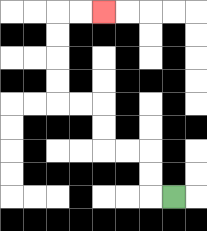{'start': '[7, 8]', 'end': '[4, 0]', 'path_directions': 'L,U,U,L,L,U,U,L,L,U,U,U,U,R,R', 'path_coordinates': '[[7, 8], [6, 8], [6, 7], [6, 6], [5, 6], [4, 6], [4, 5], [4, 4], [3, 4], [2, 4], [2, 3], [2, 2], [2, 1], [2, 0], [3, 0], [4, 0]]'}